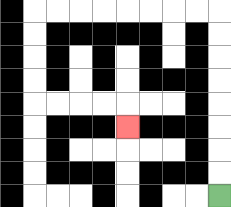{'start': '[9, 8]', 'end': '[5, 5]', 'path_directions': 'U,U,U,U,U,U,U,U,L,L,L,L,L,L,L,L,D,D,D,D,R,R,R,R,D', 'path_coordinates': '[[9, 8], [9, 7], [9, 6], [9, 5], [9, 4], [9, 3], [9, 2], [9, 1], [9, 0], [8, 0], [7, 0], [6, 0], [5, 0], [4, 0], [3, 0], [2, 0], [1, 0], [1, 1], [1, 2], [1, 3], [1, 4], [2, 4], [3, 4], [4, 4], [5, 4], [5, 5]]'}